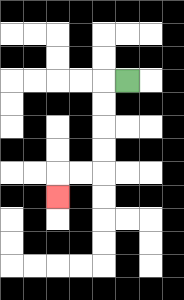{'start': '[5, 3]', 'end': '[2, 8]', 'path_directions': 'L,D,D,D,D,L,L,D', 'path_coordinates': '[[5, 3], [4, 3], [4, 4], [4, 5], [4, 6], [4, 7], [3, 7], [2, 7], [2, 8]]'}